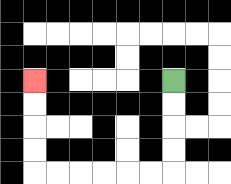{'start': '[7, 3]', 'end': '[1, 3]', 'path_directions': 'D,D,D,D,L,L,L,L,L,L,U,U,U,U', 'path_coordinates': '[[7, 3], [7, 4], [7, 5], [7, 6], [7, 7], [6, 7], [5, 7], [4, 7], [3, 7], [2, 7], [1, 7], [1, 6], [1, 5], [1, 4], [1, 3]]'}